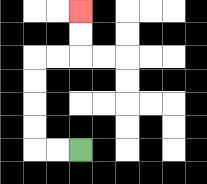{'start': '[3, 6]', 'end': '[3, 0]', 'path_directions': 'L,L,U,U,U,U,R,R,U,U', 'path_coordinates': '[[3, 6], [2, 6], [1, 6], [1, 5], [1, 4], [1, 3], [1, 2], [2, 2], [3, 2], [3, 1], [3, 0]]'}